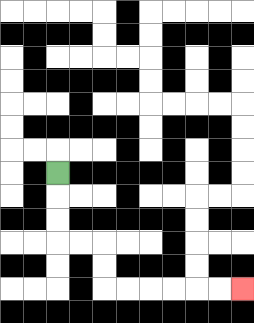{'start': '[2, 7]', 'end': '[10, 12]', 'path_directions': 'D,D,D,R,R,D,D,R,R,R,R,R,R', 'path_coordinates': '[[2, 7], [2, 8], [2, 9], [2, 10], [3, 10], [4, 10], [4, 11], [4, 12], [5, 12], [6, 12], [7, 12], [8, 12], [9, 12], [10, 12]]'}